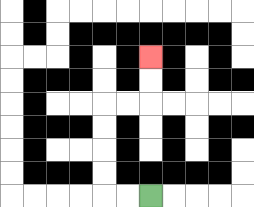{'start': '[6, 8]', 'end': '[6, 2]', 'path_directions': 'L,L,U,U,U,U,R,R,U,U', 'path_coordinates': '[[6, 8], [5, 8], [4, 8], [4, 7], [4, 6], [4, 5], [4, 4], [5, 4], [6, 4], [6, 3], [6, 2]]'}